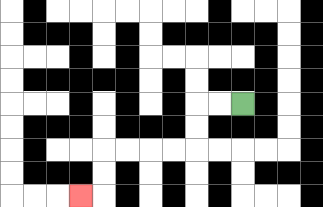{'start': '[10, 4]', 'end': '[3, 8]', 'path_directions': 'L,L,D,D,L,L,L,L,D,D,L', 'path_coordinates': '[[10, 4], [9, 4], [8, 4], [8, 5], [8, 6], [7, 6], [6, 6], [5, 6], [4, 6], [4, 7], [4, 8], [3, 8]]'}